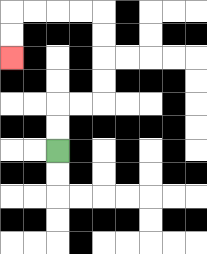{'start': '[2, 6]', 'end': '[0, 2]', 'path_directions': 'U,U,R,R,U,U,U,U,L,L,L,L,D,D', 'path_coordinates': '[[2, 6], [2, 5], [2, 4], [3, 4], [4, 4], [4, 3], [4, 2], [4, 1], [4, 0], [3, 0], [2, 0], [1, 0], [0, 0], [0, 1], [0, 2]]'}